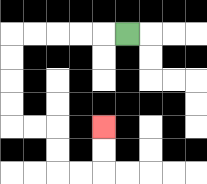{'start': '[5, 1]', 'end': '[4, 5]', 'path_directions': 'L,L,L,L,L,D,D,D,D,R,R,D,D,R,R,U,U', 'path_coordinates': '[[5, 1], [4, 1], [3, 1], [2, 1], [1, 1], [0, 1], [0, 2], [0, 3], [0, 4], [0, 5], [1, 5], [2, 5], [2, 6], [2, 7], [3, 7], [4, 7], [4, 6], [4, 5]]'}